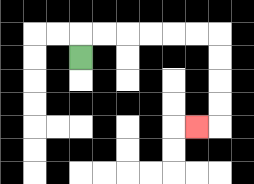{'start': '[3, 2]', 'end': '[8, 5]', 'path_directions': 'U,R,R,R,R,R,R,D,D,D,D,L', 'path_coordinates': '[[3, 2], [3, 1], [4, 1], [5, 1], [6, 1], [7, 1], [8, 1], [9, 1], [9, 2], [9, 3], [9, 4], [9, 5], [8, 5]]'}